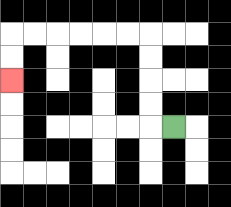{'start': '[7, 5]', 'end': '[0, 3]', 'path_directions': 'L,U,U,U,U,L,L,L,L,L,L,D,D', 'path_coordinates': '[[7, 5], [6, 5], [6, 4], [6, 3], [6, 2], [6, 1], [5, 1], [4, 1], [3, 1], [2, 1], [1, 1], [0, 1], [0, 2], [0, 3]]'}